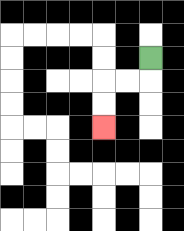{'start': '[6, 2]', 'end': '[4, 5]', 'path_directions': 'D,L,L,D,D', 'path_coordinates': '[[6, 2], [6, 3], [5, 3], [4, 3], [4, 4], [4, 5]]'}